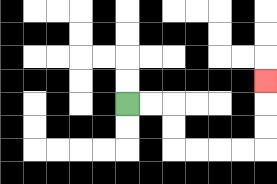{'start': '[5, 4]', 'end': '[11, 3]', 'path_directions': 'R,R,D,D,R,R,R,R,U,U,U', 'path_coordinates': '[[5, 4], [6, 4], [7, 4], [7, 5], [7, 6], [8, 6], [9, 6], [10, 6], [11, 6], [11, 5], [11, 4], [11, 3]]'}